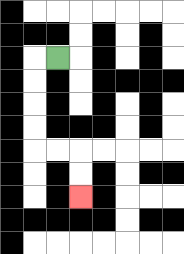{'start': '[2, 2]', 'end': '[3, 8]', 'path_directions': 'L,D,D,D,D,R,R,D,D', 'path_coordinates': '[[2, 2], [1, 2], [1, 3], [1, 4], [1, 5], [1, 6], [2, 6], [3, 6], [3, 7], [3, 8]]'}